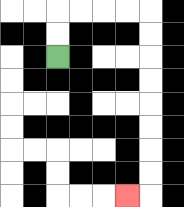{'start': '[2, 2]', 'end': '[5, 8]', 'path_directions': 'U,U,R,R,R,R,D,D,D,D,D,D,D,D,L', 'path_coordinates': '[[2, 2], [2, 1], [2, 0], [3, 0], [4, 0], [5, 0], [6, 0], [6, 1], [6, 2], [6, 3], [6, 4], [6, 5], [6, 6], [6, 7], [6, 8], [5, 8]]'}